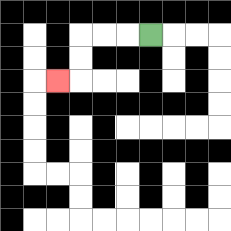{'start': '[6, 1]', 'end': '[2, 3]', 'path_directions': 'L,L,L,D,D,L', 'path_coordinates': '[[6, 1], [5, 1], [4, 1], [3, 1], [3, 2], [3, 3], [2, 3]]'}